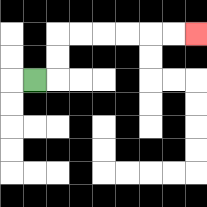{'start': '[1, 3]', 'end': '[8, 1]', 'path_directions': 'R,U,U,R,R,R,R,R,R', 'path_coordinates': '[[1, 3], [2, 3], [2, 2], [2, 1], [3, 1], [4, 1], [5, 1], [6, 1], [7, 1], [8, 1]]'}